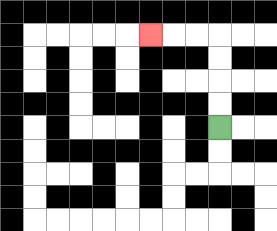{'start': '[9, 5]', 'end': '[6, 1]', 'path_directions': 'U,U,U,U,L,L,L', 'path_coordinates': '[[9, 5], [9, 4], [9, 3], [9, 2], [9, 1], [8, 1], [7, 1], [6, 1]]'}